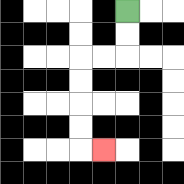{'start': '[5, 0]', 'end': '[4, 6]', 'path_directions': 'D,D,L,L,D,D,D,D,R', 'path_coordinates': '[[5, 0], [5, 1], [5, 2], [4, 2], [3, 2], [3, 3], [3, 4], [3, 5], [3, 6], [4, 6]]'}